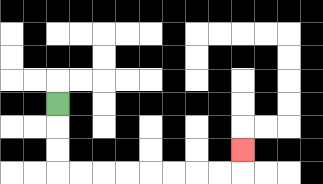{'start': '[2, 4]', 'end': '[10, 6]', 'path_directions': 'D,D,D,R,R,R,R,R,R,R,R,U', 'path_coordinates': '[[2, 4], [2, 5], [2, 6], [2, 7], [3, 7], [4, 7], [5, 7], [6, 7], [7, 7], [8, 7], [9, 7], [10, 7], [10, 6]]'}